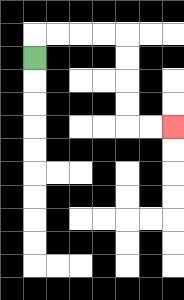{'start': '[1, 2]', 'end': '[7, 5]', 'path_directions': 'U,R,R,R,R,D,D,D,D,R,R', 'path_coordinates': '[[1, 2], [1, 1], [2, 1], [3, 1], [4, 1], [5, 1], [5, 2], [5, 3], [5, 4], [5, 5], [6, 5], [7, 5]]'}